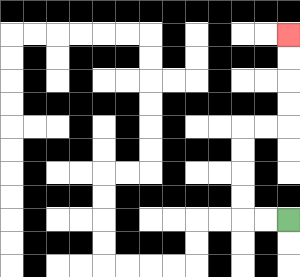{'start': '[12, 9]', 'end': '[12, 1]', 'path_directions': 'L,L,U,U,U,U,R,R,U,U,U,U', 'path_coordinates': '[[12, 9], [11, 9], [10, 9], [10, 8], [10, 7], [10, 6], [10, 5], [11, 5], [12, 5], [12, 4], [12, 3], [12, 2], [12, 1]]'}